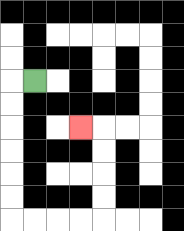{'start': '[1, 3]', 'end': '[3, 5]', 'path_directions': 'L,D,D,D,D,D,D,R,R,R,R,U,U,U,U,L', 'path_coordinates': '[[1, 3], [0, 3], [0, 4], [0, 5], [0, 6], [0, 7], [0, 8], [0, 9], [1, 9], [2, 9], [3, 9], [4, 9], [4, 8], [4, 7], [4, 6], [4, 5], [3, 5]]'}